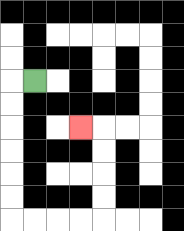{'start': '[1, 3]', 'end': '[3, 5]', 'path_directions': 'L,D,D,D,D,D,D,R,R,R,R,U,U,U,U,L', 'path_coordinates': '[[1, 3], [0, 3], [0, 4], [0, 5], [0, 6], [0, 7], [0, 8], [0, 9], [1, 9], [2, 9], [3, 9], [4, 9], [4, 8], [4, 7], [4, 6], [4, 5], [3, 5]]'}